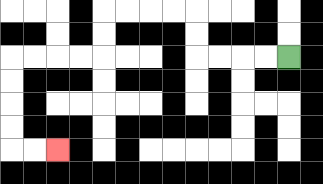{'start': '[12, 2]', 'end': '[2, 6]', 'path_directions': 'L,L,L,L,U,U,L,L,L,L,D,D,L,L,L,L,D,D,D,D,R,R', 'path_coordinates': '[[12, 2], [11, 2], [10, 2], [9, 2], [8, 2], [8, 1], [8, 0], [7, 0], [6, 0], [5, 0], [4, 0], [4, 1], [4, 2], [3, 2], [2, 2], [1, 2], [0, 2], [0, 3], [0, 4], [0, 5], [0, 6], [1, 6], [2, 6]]'}